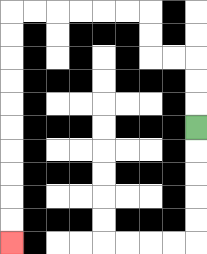{'start': '[8, 5]', 'end': '[0, 10]', 'path_directions': 'U,U,U,L,L,U,U,L,L,L,L,L,L,D,D,D,D,D,D,D,D,D,D', 'path_coordinates': '[[8, 5], [8, 4], [8, 3], [8, 2], [7, 2], [6, 2], [6, 1], [6, 0], [5, 0], [4, 0], [3, 0], [2, 0], [1, 0], [0, 0], [0, 1], [0, 2], [0, 3], [0, 4], [0, 5], [0, 6], [0, 7], [0, 8], [0, 9], [0, 10]]'}